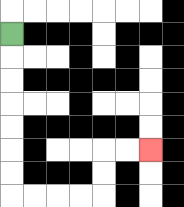{'start': '[0, 1]', 'end': '[6, 6]', 'path_directions': 'D,D,D,D,D,D,D,R,R,R,R,U,U,R,R', 'path_coordinates': '[[0, 1], [0, 2], [0, 3], [0, 4], [0, 5], [0, 6], [0, 7], [0, 8], [1, 8], [2, 8], [3, 8], [4, 8], [4, 7], [4, 6], [5, 6], [6, 6]]'}